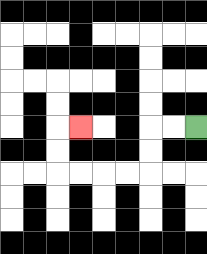{'start': '[8, 5]', 'end': '[3, 5]', 'path_directions': 'L,L,D,D,L,L,L,L,U,U,R', 'path_coordinates': '[[8, 5], [7, 5], [6, 5], [6, 6], [6, 7], [5, 7], [4, 7], [3, 7], [2, 7], [2, 6], [2, 5], [3, 5]]'}